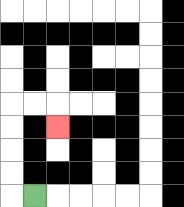{'start': '[1, 8]', 'end': '[2, 5]', 'path_directions': 'L,U,U,U,U,R,R,D', 'path_coordinates': '[[1, 8], [0, 8], [0, 7], [0, 6], [0, 5], [0, 4], [1, 4], [2, 4], [2, 5]]'}